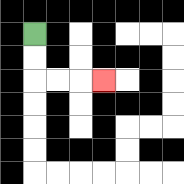{'start': '[1, 1]', 'end': '[4, 3]', 'path_directions': 'D,D,R,R,R', 'path_coordinates': '[[1, 1], [1, 2], [1, 3], [2, 3], [3, 3], [4, 3]]'}